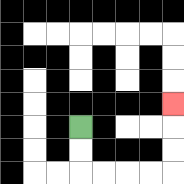{'start': '[3, 5]', 'end': '[7, 4]', 'path_directions': 'D,D,R,R,R,R,U,U,U', 'path_coordinates': '[[3, 5], [3, 6], [3, 7], [4, 7], [5, 7], [6, 7], [7, 7], [7, 6], [7, 5], [7, 4]]'}